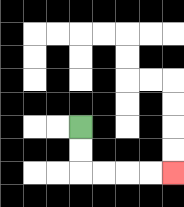{'start': '[3, 5]', 'end': '[7, 7]', 'path_directions': 'D,D,R,R,R,R', 'path_coordinates': '[[3, 5], [3, 6], [3, 7], [4, 7], [5, 7], [6, 7], [7, 7]]'}